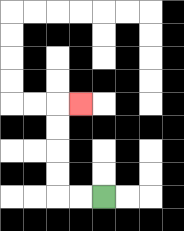{'start': '[4, 8]', 'end': '[3, 4]', 'path_directions': 'L,L,U,U,U,U,R', 'path_coordinates': '[[4, 8], [3, 8], [2, 8], [2, 7], [2, 6], [2, 5], [2, 4], [3, 4]]'}